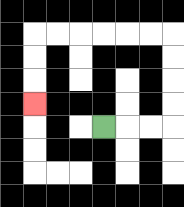{'start': '[4, 5]', 'end': '[1, 4]', 'path_directions': 'R,R,R,U,U,U,U,L,L,L,L,L,L,D,D,D', 'path_coordinates': '[[4, 5], [5, 5], [6, 5], [7, 5], [7, 4], [7, 3], [7, 2], [7, 1], [6, 1], [5, 1], [4, 1], [3, 1], [2, 1], [1, 1], [1, 2], [1, 3], [1, 4]]'}